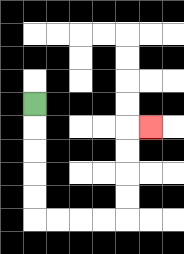{'start': '[1, 4]', 'end': '[6, 5]', 'path_directions': 'D,D,D,D,D,R,R,R,R,U,U,U,U,R', 'path_coordinates': '[[1, 4], [1, 5], [1, 6], [1, 7], [1, 8], [1, 9], [2, 9], [3, 9], [4, 9], [5, 9], [5, 8], [5, 7], [5, 6], [5, 5], [6, 5]]'}